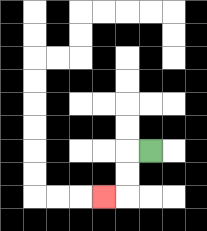{'start': '[6, 6]', 'end': '[4, 8]', 'path_directions': 'L,D,D,L', 'path_coordinates': '[[6, 6], [5, 6], [5, 7], [5, 8], [4, 8]]'}